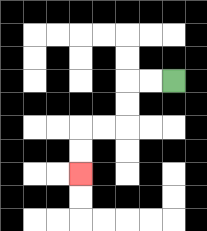{'start': '[7, 3]', 'end': '[3, 7]', 'path_directions': 'L,L,D,D,L,L,D,D', 'path_coordinates': '[[7, 3], [6, 3], [5, 3], [5, 4], [5, 5], [4, 5], [3, 5], [3, 6], [3, 7]]'}